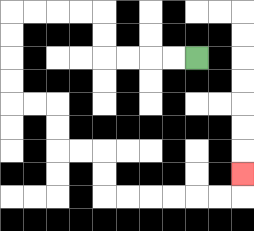{'start': '[8, 2]', 'end': '[10, 7]', 'path_directions': 'L,L,L,L,U,U,L,L,L,L,D,D,D,D,R,R,D,D,R,R,D,D,R,R,R,R,R,R,U', 'path_coordinates': '[[8, 2], [7, 2], [6, 2], [5, 2], [4, 2], [4, 1], [4, 0], [3, 0], [2, 0], [1, 0], [0, 0], [0, 1], [0, 2], [0, 3], [0, 4], [1, 4], [2, 4], [2, 5], [2, 6], [3, 6], [4, 6], [4, 7], [4, 8], [5, 8], [6, 8], [7, 8], [8, 8], [9, 8], [10, 8], [10, 7]]'}